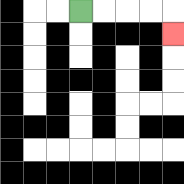{'start': '[3, 0]', 'end': '[7, 1]', 'path_directions': 'R,R,R,R,D', 'path_coordinates': '[[3, 0], [4, 0], [5, 0], [6, 0], [7, 0], [7, 1]]'}